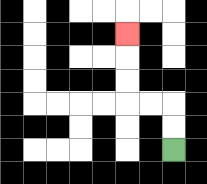{'start': '[7, 6]', 'end': '[5, 1]', 'path_directions': 'U,U,L,L,U,U,U', 'path_coordinates': '[[7, 6], [7, 5], [7, 4], [6, 4], [5, 4], [5, 3], [5, 2], [5, 1]]'}